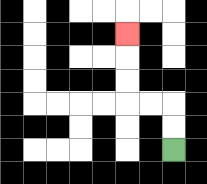{'start': '[7, 6]', 'end': '[5, 1]', 'path_directions': 'U,U,L,L,U,U,U', 'path_coordinates': '[[7, 6], [7, 5], [7, 4], [6, 4], [5, 4], [5, 3], [5, 2], [5, 1]]'}